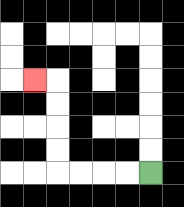{'start': '[6, 7]', 'end': '[1, 3]', 'path_directions': 'L,L,L,L,U,U,U,U,L', 'path_coordinates': '[[6, 7], [5, 7], [4, 7], [3, 7], [2, 7], [2, 6], [2, 5], [2, 4], [2, 3], [1, 3]]'}